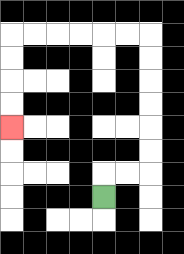{'start': '[4, 8]', 'end': '[0, 5]', 'path_directions': 'U,R,R,U,U,U,U,U,U,L,L,L,L,L,L,D,D,D,D', 'path_coordinates': '[[4, 8], [4, 7], [5, 7], [6, 7], [6, 6], [6, 5], [6, 4], [6, 3], [6, 2], [6, 1], [5, 1], [4, 1], [3, 1], [2, 1], [1, 1], [0, 1], [0, 2], [0, 3], [0, 4], [0, 5]]'}